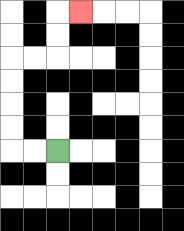{'start': '[2, 6]', 'end': '[3, 0]', 'path_directions': 'L,L,U,U,U,U,R,R,U,U,R', 'path_coordinates': '[[2, 6], [1, 6], [0, 6], [0, 5], [0, 4], [0, 3], [0, 2], [1, 2], [2, 2], [2, 1], [2, 0], [3, 0]]'}